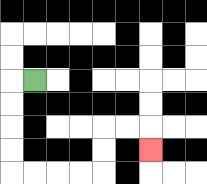{'start': '[1, 3]', 'end': '[6, 6]', 'path_directions': 'L,D,D,D,D,R,R,R,R,U,U,R,R,D', 'path_coordinates': '[[1, 3], [0, 3], [0, 4], [0, 5], [0, 6], [0, 7], [1, 7], [2, 7], [3, 7], [4, 7], [4, 6], [4, 5], [5, 5], [6, 5], [6, 6]]'}